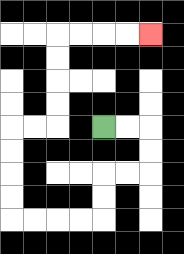{'start': '[4, 5]', 'end': '[6, 1]', 'path_directions': 'R,R,D,D,L,L,D,D,L,L,L,L,U,U,U,U,R,R,U,U,U,U,R,R,R,R', 'path_coordinates': '[[4, 5], [5, 5], [6, 5], [6, 6], [6, 7], [5, 7], [4, 7], [4, 8], [4, 9], [3, 9], [2, 9], [1, 9], [0, 9], [0, 8], [0, 7], [0, 6], [0, 5], [1, 5], [2, 5], [2, 4], [2, 3], [2, 2], [2, 1], [3, 1], [4, 1], [5, 1], [6, 1]]'}